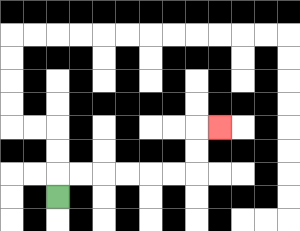{'start': '[2, 8]', 'end': '[9, 5]', 'path_directions': 'U,R,R,R,R,R,R,U,U,R', 'path_coordinates': '[[2, 8], [2, 7], [3, 7], [4, 7], [5, 7], [6, 7], [7, 7], [8, 7], [8, 6], [8, 5], [9, 5]]'}